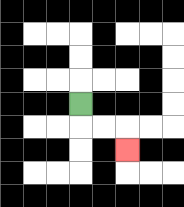{'start': '[3, 4]', 'end': '[5, 6]', 'path_directions': 'D,R,R,D', 'path_coordinates': '[[3, 4], [3, 5], [4, 5], [5, 5], [5, 6]]'}